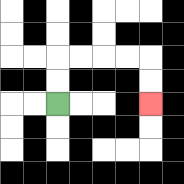{'start': '[2, 4]', 'end': '[6, 4]', 'path_directions': 'U,U,R,R,R,R,D,D', 'path_coordinates': '[[2, 4], [2, 3], [2, 2], [3, 2], [4, 2], [5, 2], [6, 2], [6, 3], [6, 4]]'}